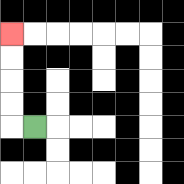{'start': '[1, 5]', 'end': '[0, 1]', 'path_directions': 'L,U,U,U,U', 'path_coordinates': '[[1, 5], [0, 5], [0, 4], [0, 3], [0, 2], [0, 1]]'}